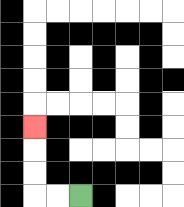{'start': '[3, 8]', 'end': '[1, 5]', 'path_directions': 'L,L,U,U,U', 'path_coordinates': '[[3, 8], [2, 8], [1, 8], [1, 7], [1, 6], [1, 5]]'}